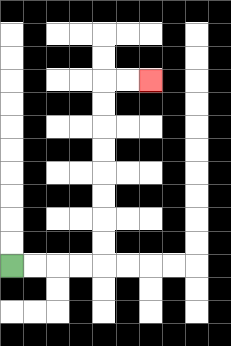{'start': '[0, 11]', 'end': '[6, 3]', 'path_directions': 'R,R,R,R,U,U,U,U,U,U,U,U,R,R', 'path_coordinates': '[[0, 11], [1, 11], [2, 11], [3, 11], [4, 11], [4, 10], [4, 9], [4, 8], [4, 7], [4, 6], [4, 5], [4, 4], [4, 3], [5, 3], [6, 3]]'}